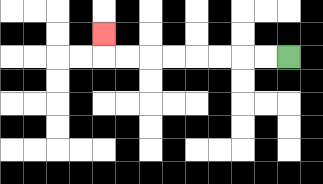{'start': '[12, 2]', 'end': '[4, 1]', 'path_directions': 'L,L,L,L,L,L,L,L,U', 'path_coordinates': '[[12, 2], [11, 2], [10, 2], [9, 2], [8, 2], [7, 2], [6, 2], [5, 2], [4, 2], [4, 1]]'}